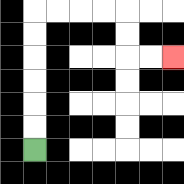{'start': '[1, 6]', 'end': '[7, 2]', 'path_directions': 'U,U,U,U,U,U,R,R,R,R,D,D,R,R', 'path_coordinates': '[[1, 6], [1, 5], [1, 4], [1, 3], [1, 2], [1, 1], [1, 0], [2, 0], [3, 0], [4, 0], [5, 0], [5, 1], [5, 2], [6, 2], [7, 2]]'}